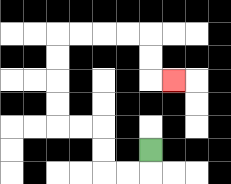{'start': '[6, 6]', 'end': '[7, 3]', 'path_directions': 'D,L,L,U,U,L,L,U,U,U,U,R,R,R,R,D,D,R', 'path_coordinates': '[[6, 6], [6, 7], [5, 7], [4, 7], [4, 6], [4, 5], [3, 5], [2, 5], [2, 4], [2, 3], [2, 2], [2, 1], [3, 1], [4, 1], [5, 1], [6, 1], [6, 2], [6, 3], [7, 3]]'}